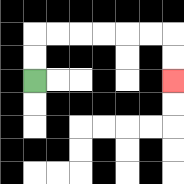{'start': '[1, 3]', 'end': '[7, 3]', 'path_directions': 'U,U,R,R,R,R,R,R,D,D', 'path_coordinates': '[[1, 3], [1, 2], [1, 1], [2, 1], [3, 1], [4, 1], [5, 1], [6, 1], [7, 1], [7, 2], [7, 3]]'}